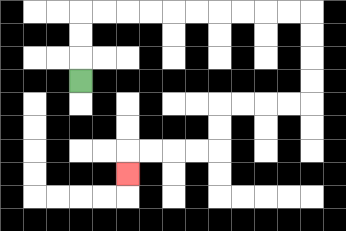{'start': '[3, 3]', 'end': '[5, 7]', 'path_directions': 'U,U,U,R,R,R,R,R,R,R,R,R,R,D,D,D,D,L,L,L,L,D,D,L,L,L,L,D', 'path_coordinates': '[[3, 3], [3, 2], [3, 1], [3, 0], [4, 0], [5, 0], [6, 0], [7, 0], [8, 0], [9, 0], [10, 0], [11, 0], [12, 0], [13, 0], [13, 1], [13, 2], [13, 3], [13, 4], [12, 4], [11, 4], [10, 4], [9, 4], [9, 5], [9, 6], [8, 6], [7, 6], [6, 6], [5, 6], [5, 7]]'}